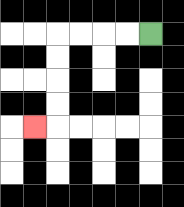{'start': '[6, 1]', 'end': '[1, 5]', 'path_directions': 'L,L,L,L,D,D,D,D,L', 'path_coordinates': '[[6, 1], [5, 1], [4, 1], [3, 1], [2, 1], [2, 2], [2, 3], [2, 4], [2, 5], [1, 5]]'}